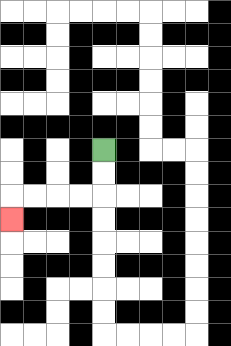{'start': '[4, 6]', 'end': '[0, 9]', 'path_directions': 'D,D,L,L,L,L,D', 'path_coordinates': '[[4, 6], [4, 7], [4, 8], [3, 8], [2, 8], [1, 8], [0, 8], [0, 9]]'}